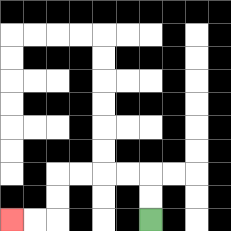{'start': '[6, 9]', 'end': '[0, 9]', 'path_directions': 'U,U,L,L,L,L,D,D,L,L', 'path_coordinates': '[[6, 9], [6, 8], [6, 7], [5, 7], [4, 7], [3, 7], [2, 7], [2, 8], [2, 9], [1, 9], [0, 9]]'}